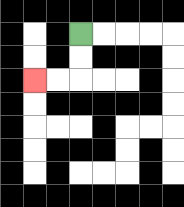{'start': '[3, 1]', 'end': '[1, 3]', 'path_directions': 'D,D,L,L', 'path_coordinates': '[[3, 1], [3, 2], [3, 3], [2, 3], [1, 3]]'}